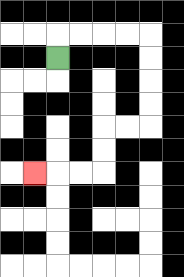{'start': '[2, 2]', 'end': '[1, 7]', 'path_directions': 'U,R,R,R,R,D,D,D,D,L,L,D,D,L,L,L', 'path_coordinates': '[[2, 2], [2, 1], [3, 1], [4, 1], [5, 1], [6, 1], [6, 2], [6, 3], [6, 4], [6, 5], [5, 5], [4, 5], [4, 6], [4, 7], [3, 7], [2, 7], [1, 7]]'}